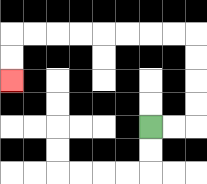{'start': '[6, 5]', 'end': '[0, 3]', 'path_directions': 'R,R,U,U,U,U,L,L,L,L,L,L,L,L,D,D', 'path_coordinates': '[[6, 5], [7, 5], [8, 5], [8, 4], [8, 3], [8, 2], [8, 1], [7, 1], [6, 1], [5, 1], [4, 1], [3, 1], [2, 1], [1, 1], [0, 1], [0, 2], [0, 3]]'}